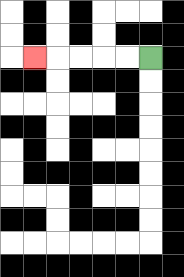{'start': '[6, 2]', 'end': '[1, 2]', 'path_directions': 'L,L,L,L,L', 'path_coordinates': '[[6, 2], [5, 2], [4, 2], [3, 2], [2, 2], [1, 2]]'}